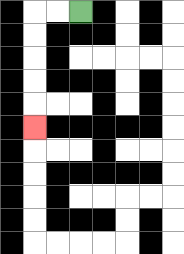{'start': '[3, 0]', 'end': '[1, 5]', 'path_directions': 'L,L,D,D,D,D,D', 'path_coordinates': '[[3, 0], [2, 0], [1, 0], [1, 1], [1, 2], [1, 3], [1, 4], [1, 5]]'}